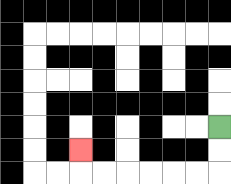{'start': '[9, 5]', 'end': '[3, 6]', 'path_directions': 'D,D,L,L,L,L,L,L,U', 'path_coordinates': '[[9, 5], [9, 6], [9, 7], [8, 7], [7, 7], [6, 7], [5, 7], [4, 7], [3, 7], [3, 6]]'}